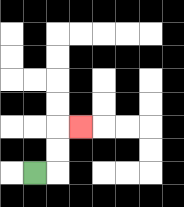{'start': '[1, 7]', 'end': '[3, 5]', 'path_directions': 'R,U,U,R', 'path_coordinates': '[[1, 7], [2, 7], [2, 6], [2, 5], [3, 5]]'}